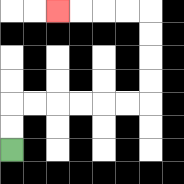{'start': '[0, 6]', 'end': '[2, 0]', 'path_directions': 'U,U,R,R,R,R,R,R,U,U,U,U,L,L,L,L', 'path_coordinates': '[[0, 6], [0, 5], [0, 4], [1, 4], [2, 4], [3, 4], [4, 4], [5, 4], [6, 4], [6, 3], [6, 2], [6, 1], [6, 0], [5, 0], [4, 0], [3, 0], [2, 0]]'}